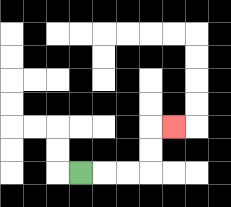{'start': '[3, 7]', 'end': '[7, 5]', 'path_directions': 'R,R,R,U,U,R', 'path_coordinates': '[[3, 7], [4, 7], [5, 7], [6, 7], [6, 6], [6, 5], [7, 5]]'}